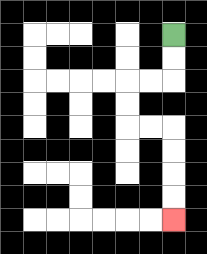{'start': '[7, 1]', 'end': '[7, 9]', 'path_directions': 'D,D,L,L,D,D,R,R,D,D,D,D', 'path_coordinates': '[[7, 1], [7, 2], [7, 3], [6, 3], [5, 3], [5, 4], [5, 5], [6, 5], [7, 5], [7, 6], [7, 7], [7, 8], [7, 9]]'}